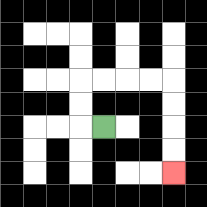{'start': '[4, 5]', 'end': '[7, 7]', 'path_directions': 'L,U,U,R,R,R,R,D,D,D,D', 'path_coordinates': '[[4, 5], [3, 5], [3, 4], [3, 3], [4, 3], [5, 3], [6, 3], [7, 3], [7, 4], [7, 5], [7, 6], [7, 7]]'}